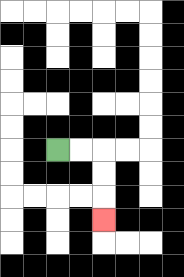{'start': '[2, 6]', 'end': '[4, 9]', 'path_directions': 'R,R,D,D,D', 'path_coordinates': '[[2, 6], [3, 6], [4, 6], [4, 7], [4, 8], [4, 9]]'}